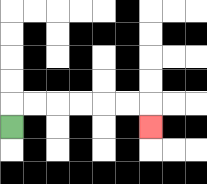{'start': '[0, 5]', 'end': '[6, 5]', 'path_directions': 'U,R,R,R,R,R,R,D', 'path_coordinates': '[[0, 5], [0, 4], [1, 4], [2, 4], [3, 4], [4, 4], [5, 4], [6, 4], [6, 5]]'}